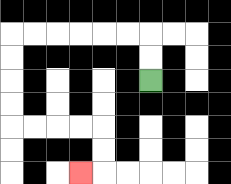{'start': '[6, 3]', 'end': '[3, 7]', 'path_directions': 'U,U,L,L,L,L,L,L,D,D,D,D,R,R,R,R,D,D,L', 'path_coordinates': '[[6, 3], [6, 2], [6, 1], [5, 1], [4, 1], [3, 1], [2, 1], [1, 1], [0, 1], [0, 2], [0, 3], [0, 4], [0, 5], [1, 5], [2, 5], [3, 5], [4, 5], [4, 6], [4, 7], [3, 7]]'}